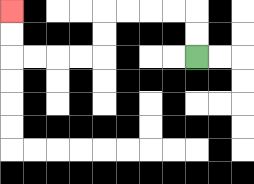{'start': '[8, 2]', 'end': '[0, 0]', 'path_directions': 'U,U,L,L,L,L,D,D,L,L,L,L,U,U', 'path_coordinates': '[[8, 2], [8, 1], [8, 0], [7, 0], [6, 0], [5, 0], [4, 0], [4, 1], [4, 2], [3, 2], [2, 2], [1, 2], [0, 2], [0, 1], [0, 0]]'}